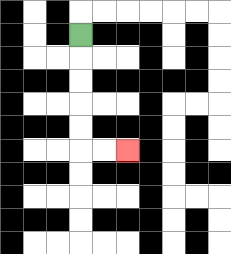{'start': '[3, 1]', 'end': '[5, 6]', 'path_directions': 'D,D,D,D,D,R,R', 'path_coordinates': '[[3, 1], [3, 2], [3, 3], [3, 4], [3, 5], [3, 6], [4, 6], [5, 6]]'}